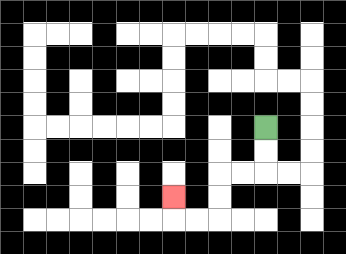{'start': '[11, 5]', 'end': '[7, 8]', 'path_directions': 'D,D,L,L,D,D,L,L,U', 'path_coordinates': '[[11, 5], [11, 6], [11, 7], [10, 7], [9, 7], [9, 8], [9, 9], [8, 9], [7, 9], [7, 8]]'}